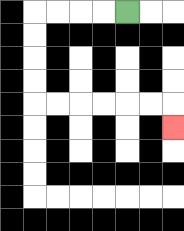{'start': '[5, 0]', 'end': '[7, 5]', 'path_directions': 'L,L,L,L,D,D,D,D,R,R,R,R,R,R,D', 'path_coordinates': '[[5, 0], [4, 0], [3, 0], [2, 0], [1, 0], [1, 1], [1, 2], [1, 3], [1, 4], [2, 4], [3, 4], [4, 4], [5, 4], [6, 4], [7, 4], [7, 5]]'}